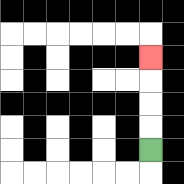{'start': '[6, 6]', 'end': '[6, 2]', 'path_directions': 'U,U,U,U', 'path_coordinates': '[[6, 6], [6, 5], [6, 4], [6, 3], [6, 2]]'}